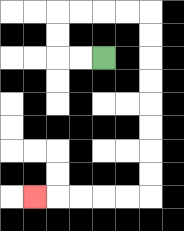{'start': '[4, 2]', 'end': '[1, 8]', 'path_directions': 'L,L,U,U,R,R,R,R,D,D,D,D,D,D,D,D,L,L,L,L,L', 'path_coordinates': '[[4, 2], [3, 2], [2, 2], [2, 1], [2, 0], [3, 0], [4, 0], [5, 0], [6, 0], [6, 1], [6, 2], [6, 3], [6, 4], [6, 5], [6, 6], [6, 7], [6, 8], [5, 8], [4, 8], [3, 8], [2, 8], [1, 8]]'}